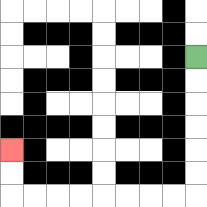{'start': '[8, 2]', 'end': '[0, 6]', 'path_directions': 'D,D,D,D,D,D,L,L,L,L,L,L,L,L,U,U', 'path_coordinates': '[[8, 2], [8, 3], [8, 4], [8, 5], [8, 6], [8, 7], [8, 8], [7, 8], [6, 8], [5, 8], [4, 8], [3, 8], [2, 8], [1, 8], [0, 8], [0, 7], [0, 6]]'}